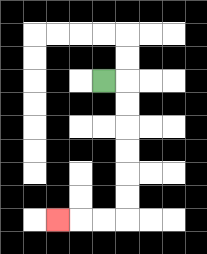{'start': '[4, 3]', 'end': '[2, 9]', 'path_directions': 'R,D,D,D,D,D,D,L,L,L', 'path_coordinates': '[[4, 3], [5, 3], [5, 4], [5, 5], [5, 6], [5, 7], [5, 8], [5, 9], [4, 9], [3, 9], [2, 9]]'}